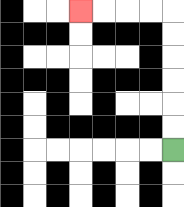{'start': '[7, 6]', 'end': '[3, 0]', 'path_directions': 'U,U,U,U,U,U,L,L,L,L', 'path_coordinates': '[[7, 6], [7, 5], [7, 4], [7, 3], [7, 2], [7, 1], [7, 0], [6, 0], [5, 0], [4, 0], [3, 0]]'}